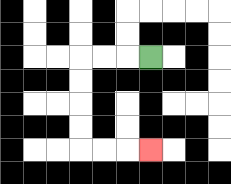{'start': '[6, 2]', 'end': '[6, 6]', 'path_directions': 'L,L,L,D,D,D,D,R,R,R', 'path_coordinates': '[[6, 2], [5, 2], [4, 2], [3, 2], [3, 3], [3, 4], [3, 5], [3, 6], [4, 6], [5, 6], [6, 6]]'}